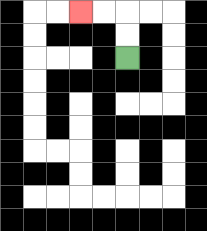{'start': '[5, 2]', 'end': '[3, 0]', 'path_directions': 'U,U,L,L', 'path_coordinates': '[[5, 2], [5, 1], [5, 0], [4, 0], [3, 0]]'}